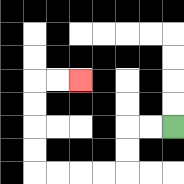{'start': '[7, 5]', 'end': '[3, 3]', 'path_directions': 'L,L,D,D,L,L,L,L,U,U,U,U,R,R', 'path_coordinates': '[[7, 5], [6, 5], [5, 5], [5, 6], [5, 7], [4, 7], [3, 7], [2, 7], [1, 7], [1, 6], [1, 5], [1, 4], [1, 3], [2, 3], [3, 3]]'}